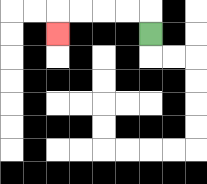{'start': '[6, 1]', 'end': '[2, 1]', 'path_directions': 'U,L,L,L,L,D', 'path_coordinates': '[[6, 1], [6, 0], [5, 0], [4, 0], [3, 0], [2, 0], [2, 1]]'}